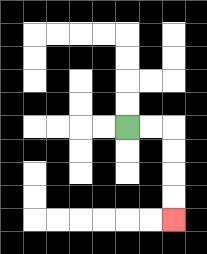{'start': '[5, 5]', 'end': '[7, 9]', 'path_directions': 'R,R,D,D,D,D', 'path_coordinates': '[[5, 5], [6, 5], [7, 5], [7, 6], [7, 7], [7, 8], [7, 9]]'}